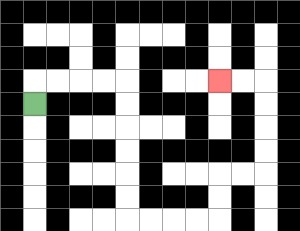{'start': '[1, 4]', 'end': '[9, 3]', 'path_directions': 'U,R,R,R,R,D,D,D,D,D,D,R,R,R,R,U,U,R,R,U,U,U,U,L,L', 'path_coordinates': '[[1, 4], [1, 3], [2, 3], [3, 3], [4, 3], [5, 3], [5, 4], [5, 5], [5, 6], [5, 7], [5, 8], [5, 9], [6, 9], [7, 9], [8, 9], [9, 9], [9, 8], [9, 7], [10, 7], [11, 7], [11, 6], [11, 5], [11, 4], [11, 3], [10, 3], [9, 3]]'}